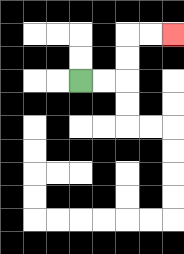{'start': '[3, 3]', 'end': '[7, 1]', 'path_directions': 'R,R,U,U,R,R', 'path_coordinates': '[[3, 3], [4, 3], [5, 3], [5, 2], [5, 1], [6, 1], [7, 1]]'}